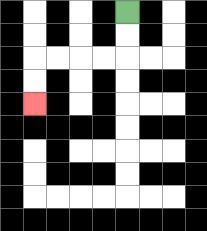{'start': '[5, 0]', 'end': '[1, 4]', 'path_directions': 'D,D,L,L,L,L,D,D', 'path_coordinates': '[[5, 0], [5, 1], [5, 2], [4, 2], [3, 2], [2, 2], [1, 2], [1, 3], [1, 4]]'}